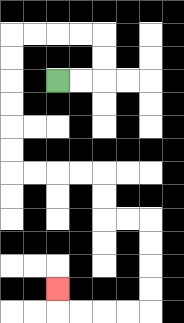{'start': '[2, 3]', 'end': '[2, 12]', 'path_directions': 'R,R,U,U,L,L,L,L,D,D,D,D,D,D,R,R,R,R,D,D,R,R,D,D,D,D,L,L,L,L,U', 'path_coordinates': '[[2, 3], [3, 3], [4, 3], [4, 2], [4, 1], [3, 1], [2, 1], [1, 1], [0, 1], [0, 2], [0, 3], [0, 4], [0, 5], [0, 6], [0, 7], [1, 7], [2, 7], [3, 7], [4, 7], [4, 8], [4, 9], [5, 9], [6, 9], [6, 10], [6, 11], [6, 12], [6, 13], [5, 13], [4, 13], [3, 13], [2, 13], [2, 12]]'}